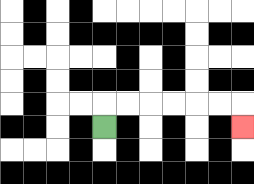{'start': '[4, 5]', 'end': '[10, 5]', 'path_directions': 'U,R,R,R,R,R,R,D', 'path_coordinates': '[[4, 5], [4, 4], [5, 4], [6, 4], [7, 4], [8, 4], [9, 4], [10, 4], [10, 5]]'}